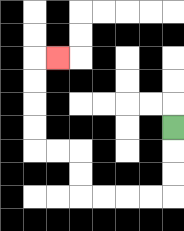{'start': '[7, 5]', 'end': '[2, 2]', 'path_directions': 'D,D,D,L,L,L,L,U,U,L,L,U,U,U,U,R', 'path_coordinates': '[[7, 5], [7, 6], [7, 7], [7, 8], [6, 8], [5, 8], [4, 8], [3, 8], [3, 7], [3, 6], [2, 6], [1, 6], [1, 5], [1, 4], [1, 3], [1, 2], [2, 2]]'}